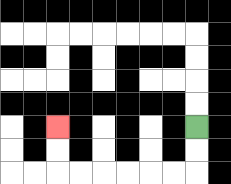{'start': '[8, 5]', 'end': '[2, 5]', 'path_directions': 'D,D,L,L,L,L,L,L,U,U', 'path_coordinates': '[[8, 5], [8, 6], [8, 7], [7, 7], [6, 7], [5, 7], [4, 7], [3, 7], [2, 7], [2, 6], [2, 5]]'}